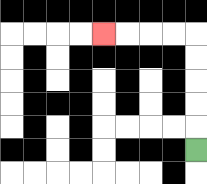{'start': '[8, 6]', 'end': '[4, 1]', 'path_directions': 'U,U,U,U,U,L,L,L,L', 'path_coordinates': '[[8, 6], [8, 5], [8, 4], [8, 3], [8, 2], [8, 1], [7, 1], [6, 1], [5, 1], [4, 1]]'}